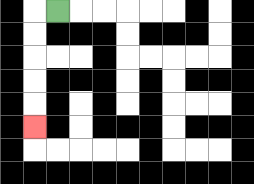{'start': '[2, 0]', 'end': '[1, 5]', 'path_directions': 'L,D,D,D,D,D', 'path_coordinates': '[[2, 0], [1, 0], [1, 1], [1, 2], [1, 3], [1, 4], [1, 5]]'}